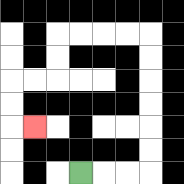{'start': '[3, 7]', 'end': '[1, 5]', 'path_directions': 'R,R,R,U,U,U,U,U,U,L,L,L,L,D,D,L,L,D,D,R', 'path_coordinates': '[[3, 7], [4, 7], [5, 7], [6, 7], [6, 6], [6, 5], [6, 4], [6, 3], [6, 2], [6, 1], [5, 1], [4, 1], [3, 1], [2, 1], [2, 2], [2, 3], [1, 3], [0, 3], [0, 4], [0, 5], [1, 5]]'}